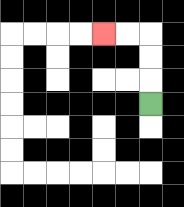{'start': '[6, 4]', 'end': '[4, 1]', 'path_directions': 'U,U,U,L,L', 'path_coordinates': '[[6, 4], [6, 3], [6, 2], [6, 1], [5, 1], [4, 1]]'}